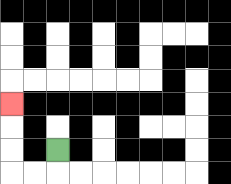{'start': '[2, 6]', 'end': '[0, 4]', 'path_directions': 'D,L,L,U,U,U', 'path_coordinates': '[[2, 6], [2, 7], [1, 7], [0, 7], [0, 6], [0, 5], [0, 4]]'}